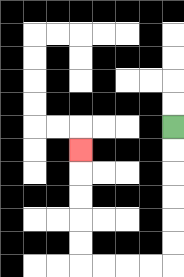{'start': '[7, 5]', 'end': '[3, 6]', 'path_directions': 'D,D,D,D,D,D,L,L,L,L,U,U,U,U,U', 'path_coordinates': '[[7, 5], [7, 6], [7, 7], [7, 8], [7, 9], [7, 10], [7, 11], [6, 11], [5, 11], [4, 11], [3, 11], [3, 10], [3, 9], [3, 8], [3, 7], [3, 6]]'}